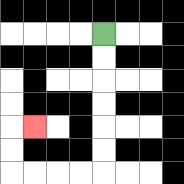{'start': '[4, 1]', 'end': '[1, 5]', 'path_directions': 'D,D,D,D,D,D,L,L,L,L,U,U,R', 'path_coordinates': '[[4, 1], [4, 2], [4, 3], [4, 4], [4, 5], [4, 6], [4, 7], [3, 7], [2, 7], [1, 7], [0, 7], [0, 6], [0, 5], [1, 5]]'}